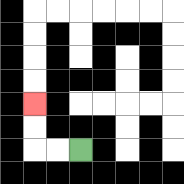{'start': '[3, 6]', 'end': '[1, 4]', 'path_directions': 'L,L,U,U', 'path_coordinates': '[[3, 6], [2, 6], [1, 6], [1, 5], [1, 4]]'}